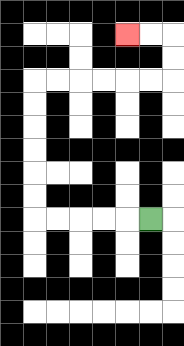{'start': '[6, 9]', 'end': '[5, 1]', 'path_directions': 'L,L,L,L,L,U,U,U,U,U,U,R,R,R,R,R,R,U,U,L,L', 'path_coordinates': '[[6, 9], [5, 9], [4, 9], [3, 9], [2, 9], [1, 9], [1, 8], [1, 7], [1, 6], [1, 5], [1, 4], [1, 3], [2, 3], [3, 3], [4, 3], [5, 3], [6, 3], [7, 3], [7, 2], [7, 1], [6, 1], [5, 1]]'}